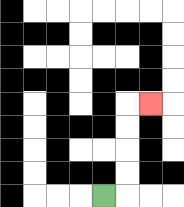{'start': '[4, 8]', 'end': '[6, 4]', 'path_directions': 'R,U,U,U,U,R', 'path_coordinates': '[[4, 8], [5, 8], [5, 7], [5, 6], [5, 5], [5, 4], [6, 4]]'}